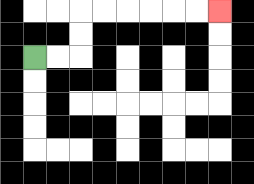{'start': '[1, 2]', 'end': '[9, 0]', 'path_directions': 'R,R,U,U,R,R,R,R,R,R', 'path_coordinates': '[[1, 2], [2, 2], [3, 2], [3, 1], [3, 0], [4, 0], [5, 0], [6, 0], [7, 0], [8, 0], [9, 0]]'}